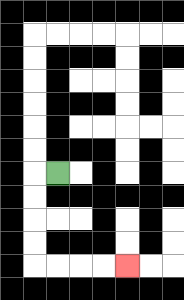{'start': '[2, 7]', 'end': '[5, 11]', 'path_directions': 'L,D,D,D,D,R,R,R,R', 'path_coordinates': '[[2, 7], [1, 7], [1, 8], [1, 9], [1, 10], [1, 11], [2, 11], [3, 11], [4, 11], [5, 11]]'}